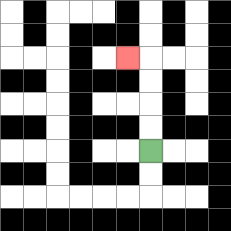{'start': '[6, 6]', 'end': '[5, 2]', 'path_directions': 'U,U,U,U,L', 'path_coordinates': '[[6, 6], [6, 5], [6, 4], [6, 3], [6, 2], [5, 2]]'}